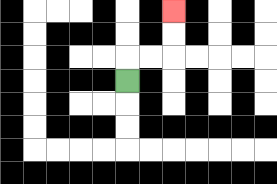{'start': '[5, 3]', 'end': '[7, 0]', 'path_directions': 'U,R,R,U,U', 'path_coordinates': '[[5, 3], [5, 2], [6, 2], [7, 2], [7, 1], [7, 0]]'}